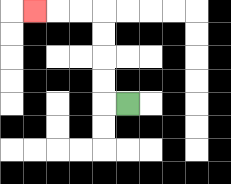{'start': '[5, 4]', 'end': '[1, 0]', 'path_directions': 'L,U,U,U,U,L,L,L', 'path_coordinates': '[[5, 4], [4, 4], [4, 3], [4, 2], [4, 1], [4, 0], [3, 0], [2, 0], [1, 0]]'}